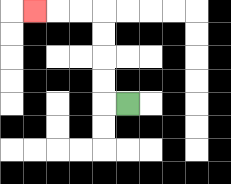{'start': '[5, 4]', 'end': '[1, 0]', 'path_directions': 'L,U,U,U,U,L,L,L', 'path_coordinates': '[[5, 4], [4, 4], [4, 3], [4, 2], [4, 1], [4, 0], [3, 0], [2, 0], [1, 0]]'}